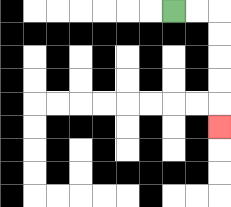{'start': '[7, 0]', 'end': '[9, 5]', 'path_directions': 'R,R,D,D,D,D,D', 'path_coordinates': '[[7, 0], [8, 0], [9, 0], [9, 1], [9, 2], [9, 3], [9, 4], [9, 5]]'}